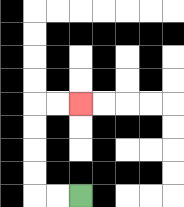{'start': '[3, 8]', 'end': '[3, 4]', 'path_directions': 'L,L,U,U,U,U,R,R', 'path_coordinates': '[[3, 8], [2, 8], [1, 8], [1, 7], [1, 6], [1, 5], [1, 4], [2, 4], [3, 4]]'}